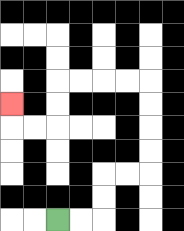{'start': '[2, 9]', 'end': '[0, 4]', 'path_directions': 'R,R,U,U,R,R,U,U,U,U,L,L,L,L,D,D,L,L,U', 'path_coordinates': '[[2, 9], [3, 9], [4, 9], [4, 8], [4, 7], [5, 7], [6, 7], [6, 6], [6, 5], [6, 4], [6, 3], [5, 3], [4, 3], [3, 3], [2, 3], [2, 4], [2, 5], [1, 5], [0, 5], [0, 4]]'}